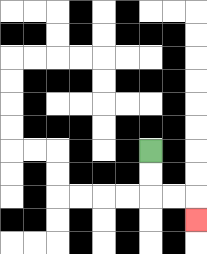{'start': '[6, 6]', 'end': '[8, 9]', 'path_directions': 'D,D,R,R,D', 'path_coordinates': '[[6, 6], [6, 7], [6, 8], [7, 8], [8, 8], [8, 9]]'}